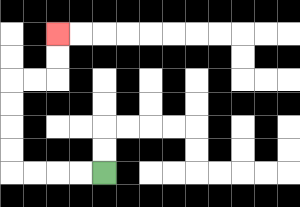{'start': '[4, 7]', 'end': '[2, 1]', 'path_directions': 'L,L,L,L,U,U,U,U,R,R,U,U', 'path_coordinates': '[[4, 7], [3, 7], [2, 7], [1, 7], [0, 7], [0, 6], [0, 5], [0, 4], [0, 3], [1, 3], [2, 3], [2, 2], [2, 1]]'}